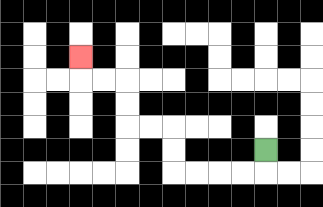{'start': '[11, 6]', 'end': '[3, 2]', 'path_directions': 'D,L,L,L,L,U,U,L,L,U,U,L,L,U', 'path_coordinates': '[[11, 6], [11, 7], [10, 7], [9, 7], [8, 7], [7, 7], [7, 6], [7, 5], [6, 5], [5, 5], [5, 4], [5, 3], [4, 3], [3, 3], [3, 2]]'}